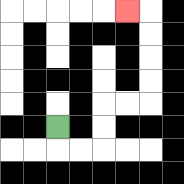{'start': '[2, 5]', 'end': '[5, 0]', 'path_directions': 'D,R,R,U,U,R,R,U,U,U,U,L', 'path_coordinates': '[[2, 5], [2, 6], [3, 6], [4, 6], [4, 5], [4, 4], [5, 4], [6, 4], [6, 3], [6, 2], [6, 1], [6, 0], [5, 0]]'}